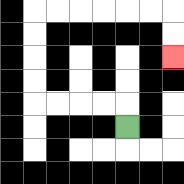{'start': '[5, 5]', 'end': '[7, 2]', 'path_directions': 'U,L,L,L,L,U,U,U,U,R,R,R,R,R,R,D,D', 'path_coordinates': '[[5, 5], [5, 4], [4, 4], [3, 4], [2, 4], [1, 4], [1, 3], [1, 2], [1, 1], [1, 0], [2, 0], [3, 0], [4, 0], [5, 0], [6, 0], [7, 0], [7, 1], [7, 2]]'}